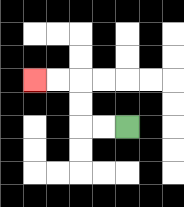{'start': '[5, 5]', 'end': '[1, 3]', 'path_directions': 'L,L,U,U,L,L', 'path_coordinates': '[[5, 5], [4, 5], [3, 5], [3, 4], [3, 3], [2, 3], [1, 3]]'}